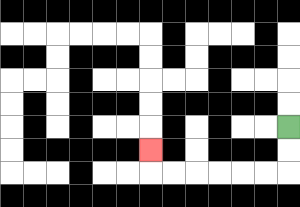{'start': '[12, 5]', 'end': '[6, 6]', 'path_directions': 'D,D,L,L,L,L,L,L,U', 'path_coordinates': '[[12, 5], [12, 6], [12, 7], [11, 7], [10, 7], [9, 7], [8, 7], [7, 7], [6, 7], [6, 6]]'}